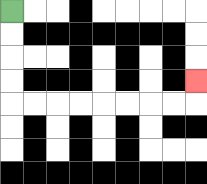{'start': '[0, 0]', 'end': '[8, 3]', 'path_directions': 'D,D,D,D,R,R,R,R,R,R,R,R,U', 'path_coordinates': '[[0, 0], [0, 1], [0, 2], [0, 3], [0, 4], [1, 4], [2, 4], [3, 4], [4, 4], [5, 4], [6, 4], [7, 4], [8, 4], [8, 3]]'}